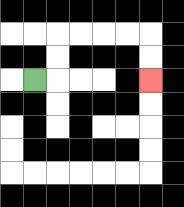{'start': '[1, 3]', 'end': '[6, 3]', 'path_directions': 'R,U,U,R,R,R,R,D,D', 'path_coordinates': '[[1, 3], [2, 3], [2, 2], [2, 1], [3, 1], [4, 1], [5, 1], [6, 1], [6, 2], [6, 3]]'}